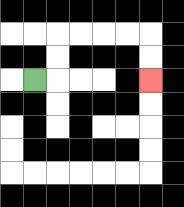{'start': '[1, 3]', 'end': '[6, 3]', 'path_directions': 'R,U,U,R,R,R,R,D,D', 'path_coordinates': '[[1, 3], [2, 3], [2, 2], [2, 1], [3, 1], [4, 1], [5, 1], [6, 1], [6, 2], [6, 3]]'}